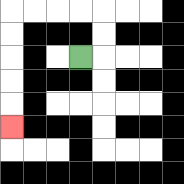{'start': '[3, 2]', 'end': '[0, 5]', 'path_directions': 'R,U,U,L,L,L,L,D,D,D,D,D', 'path_coordinates': '[[3, 2], [4, 2], [4, 1], [4, 0], [3, 0], [2, 0], [1, 0], [0, 0], [0, 1], [0, 2], [0, 3], [0, 4], [0, 5]]'}